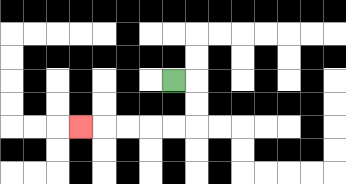{'start': '[7, 3]', 'end': '[3, 5]', 'path_directions': 'R,D,D,L,L,L,L,L', 'path_coordinates': '[[7, 3], [8, 3], [8, 4], [8, 5], [7, 5], [6, 5], [5, 5], [4, 5], [3, 5]]'}